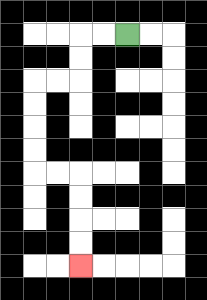{'start': '[5, 1]', 'end': '[3, 11]', 'path_directions': 'L,L,D,D,L,L,D,D,D,D,R,R,D,D,D,D', 'path_coordinates': '[[5, 1], [4, 1], [3, 1], [3, 2], [3, 3], [2, 3], [1, 3], [1, 4], [1, 5], [1, 6], [1, 7], [2, 7], [3, 7], [3, 8], [3, 9], [3, 10], [3, 11]]'}